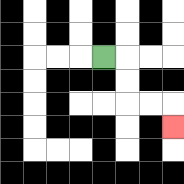{'start': '[4, 2]', 'end': '[7, 5]', 'path_directions': 'R,D,D,R,R,D', 'path_coordinates': '[[4, 2], [5, 2], [5, 3], [5, 4], [6, 4], [7, 4], [7, 5]]'}